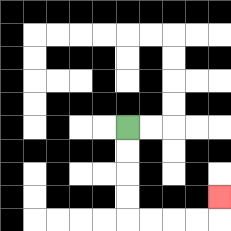{'start': '[5, 5]', 'end': '[9, 8]', 'path_directions': 'D,D,D,D,R,R,R,R,U', 'path_coordinates': '[[5, 5], [5, 6], [5, 7], [5, 8], [5, 9], [6, 9], [7, 9], [8, 9], [9, 9], [9, 8]]'}